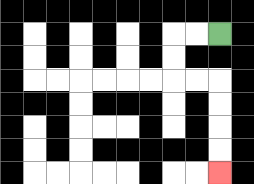{'start': '[9, 1]', 'end': '[9, 7]', 'path_directions': 'L,L,D,D,R,R,D,D,D,D', 'path_coordinates': '[[9, 1], [8, 1], [7, 1], [7, 2], [7, 3], [8, 3], [9, 3], [9, 4], [9, 5], [9, 6], [9, 7]]'}